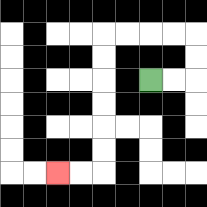{'start': '[6, 3]', 'end': '[2, 7]', 'path_directions': 'R,R,U,U,L,L,L,L,D,D,D,D,D,D,L,L', 'path_coordinates': '[[6, 3], [7, 3], [8, 3], [8, 2], [8, 1], [7, 1], [6, 1], [5, 1], [4, 1], [4, 2], [4, 3], [4, 4], [4, 5], [4, 6], [4, 7], [3, 7], [2, 7]]'}